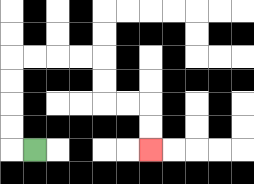{'start': '[1, 6]', 'end': '[6, 6]', 'path_directions': 'L,U,U,U,U,R,R,R,R,D,D,R,R,D,D', 'path_coordinates': '[[1, 6], [0, 6], [0, 5], [0, 4], [0, 3], [0, 2], [1, 2], [2, 2], [3, 2], [4, 2], [4, 3], [4, 4], [5, 4], [6, 4], [6, 5], [6, 6]]'}